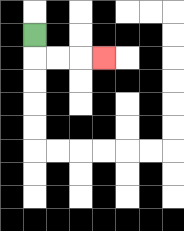{'start': '[1, 1]', 'end': '[4, 2]', 'path_directions': 'D,R,R,R', 'path_coordinates': '[[1, 1], [1, 2], [2, 2], [3, 2], [4, 2]]'}